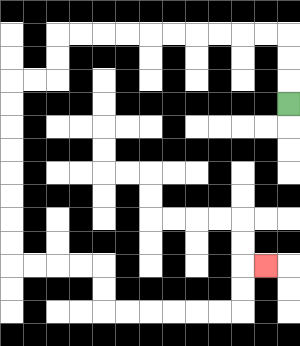{'start': '[12, 4]', 'end': '[11, 11]', 'path_directions': 'U,U,U,L,L,L,L,L,L,L,L,L,L,D,D,L,L,D,D,D,D,D,D,D,D,R,R,R,R,D,D,R,R,R,R,R,R,U,U,R', 'path_coordinates': '[[12, 4], [12, 3], [12, 2], [12, 1], [11, 1], [10, 1], [9, 1], [8, 1], [7, 1], [6, 1], [5, 1], [4, 1], [3, 1], [2, 1], [2, 2], [2, 3], [1, 3], [0, 3], [0, 4], [0, 5], [0, 6], [0, 7], [0, 8], [0, 9], [0, 10], [0, 11], [1, 11], [2, 11], [3, 11], [4, 11], [4, 12], [4, 13], [5, 13], [6, 13], [7, 13], [8, 13], [9, 13], [10, 13], [10, 12], [10, 11], [11, 11]]'}